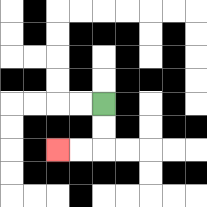{'start': '[4, 4]', 'end': '[2, 6]', 'path_directions': 'D,D,L,L', 'path_coordinates': '[[4, 4], [4, 5], [4, 6], [3, 6], [2, 6]]'}